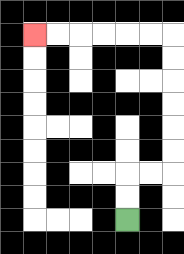{'start': '[5, 9]', 'end': '[1, 1]', 'path_directions': 'U,U,R,R,U,U,U,U,U,U,L,L,L,L,L,L', 'path_coordinates': '[[5, 9], [5, 8], [5, 7], [6, 7], [7, 7], [7, 6], [7, 5], [7, 4], [7, 3], [7, 2], [7, 1], [6, 1], [5, 1], [4, 1], [3, 1], [2, 1], [1, 1]]'}